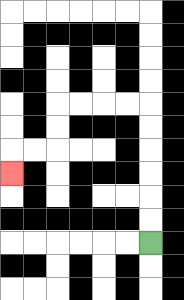{'start': '[6, 10]', 'end': '[0, 7]', 'path_directions': 'U,U,U,U,U,U,L,L,L,L,D,D,L,L,D', 'path_coordinates': '[[6, 10], [6, 9], [6, 8], [6, 7], [6, 6], [6, 5], [6, 4], [5, 4], [4, 4], [3, 4], [2, 4], [2, 5], [2, 6], [1, 6], [0, 6], [0, 7]]'}